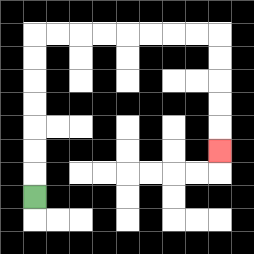{'start': '[1, 8]', 'end': '[9, 6]', 'path_directions': 'U,U,U,U,U,U,U,R,R,R,R,R,R,R,R,D,D,D,D,D', 'path_coordinates': '[[1, 8], [1, 7], [1, 6], [1, 5], [1, 4], [1, 3], [1, 2], [1, 1], [2, 1], [3, 1], [4, 1], [5, 1], [6, 1], [7, 1], [8, 1], [9, 1], [9, 2], [9, 3], [9, 4], [9, 5], [9, 6]]'}